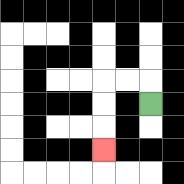{'start': '[6, 4]', 'end': '[4, 6]', 'path_directions': 'U,L,L,D,D,D', 'path_coordinates': '[[6, 4], [6, 3], [5, 3], [4, 3], [4, 4], [4, 5], [4, 6]]'}